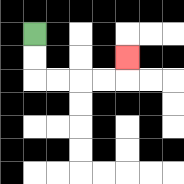{'start': '[1, 1]', 'end': '[5, 2]', 'path_directions': 'D,D,R,R,R,R,U', 'path_coordinates': '[[1, 1], [1, 2], [1, 3], [2, 3], [3, 3], [4, 3], [5, 3], [5, 2]]'}